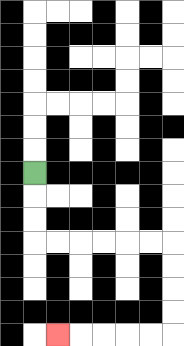{'start': '[1, 7]', 'end': '[2, 14]', 'path_directions': 'D,D,D,R,R,R,R,R,R,D,D,D,D,L,L,L,L,L', 'path_coordinates': '[[1, 7], [1, 8], [1, 9], [1, 10], [2, 10], [3, 10], [4, 10], [5, 10], [6, 10], [7, 10], [7, 11], [7, 12], [7, 13], [7, 14], [6, 14], [5, 14], [4, 14], [3, 14], [2, 14]]'}